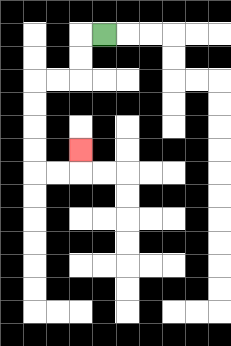{'start': '[4, 1]', 'end': '[3, 6]', 'path_directions': 'L,D,D,L,L,D,D,D,D,R,R,U', 'path_coordinates': '[[4, 1], [3, 1], [3, 2], [3, 3], [2, 3], [1, 3], [1, 4], [1, 5], [1, 6], [1, 7], [2, 7], [3, 7], [3, 6]]'}